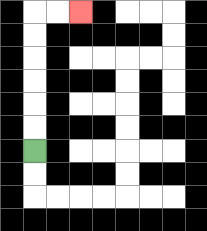{'start': '[1, 6]', 'end': '[3, 0]', 'path_directions': 'U,U,U,U,U,U,R,R', 'path_coordinates': '[[1, 6], [1, 5], [1, 4], [1, 3], [1, 2], [1, 1], [1, 0], [2, 0], [3, 0]]'}